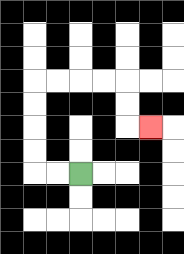{'start': '[3, 7]', 'end': '[6, 5]', 'path_directions': 'L,L,U,U,U,U,R,R,R,R,D,D,R', 'path_coordinates': '[[3, 7], [2, 7], [1, 7], [1, 6], [1, 5], [1, 4], [1, 3], [2, 3], [3, 3], [4, 3], [5, 3], [5, 4], [5, 5], [6, 5]]'}